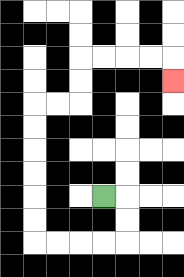{'start': '[4, 8]', 'end': '[7, 3]', 'path_directions': 'R,D,D,L,L,L,L,U,U,U,U,U,U,R,R,U,U,R,R,R,R,D', 'path_coordinates': '[[4, 8], [5, 8], [5, 9], [5, 10], [4, 10], [3, 10], [2, 10], [1, 10], [1, 9], [1, 8], [1, 7], [1, 6], [1, 5], [1, 4], [2, 4], [3, 4], [3, 3], [3, 2], [4, 2], [5, 2], [6, 2], [7, 2], [7, 3]]'}